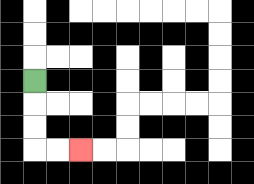{'start': '[1, 3]', 'end': '[3, 6]', 'path_directions': 'D,D,D,R,R', 'path_coordinates': '[[1, 3], [1, 4], [1, 5], [1, 6], [2, 6], [3, 6]]'}